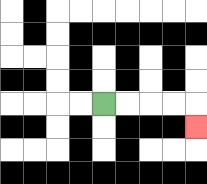{'start': '[4, 4]', 'end': '[8, 5]', 'path_directions': 'R,R,R,R,D', 'path_coordinates': '[[4, 4], [5, 4], [6, 4], [7, 4], [8, 4], [8, 5]]'}